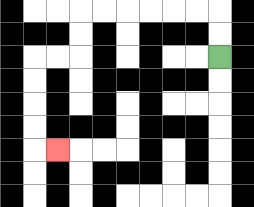{'start': '[9, 2]', 'end': '[2, 6]', 'path_directions': 'U,U,L,L,L,L,L,L,D,D,L,L,D,D,D,D,R', 'path_coordinates': '[[9, 2], [9, 1], [9, 0], [8, 0], [7, 0], [6, 0], [5, 0], [4, 0], [3, 0], [3, 1], [3, 2], [2, 2], [1, 2], [1, 3], [1, 4], [1, 5], [1, 6], [2, 6]]'}